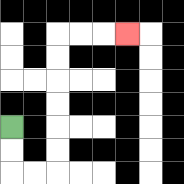{'start': '[0, 5]', 'end': '[5, 1]', 'path_directions': 'D,D,R,R,U,U,U,U,U,U,R,R,R', 'path_coordinates': '[[0, 5], [0, 6], [0, 7], [1, 7], [2, 7], [2, 6], [2, 5], [2, 4], [2, 3], [2, 2], [2, 1], [3, 1], [4, 1], [5, 1]]'}